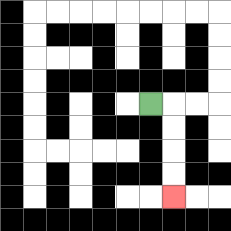{'start': '[6, 4]', 'end': '[7, 8]', 'path_directions': 'R,D,D,D,D', 'path_coordinates': '[[6, 4], [7, 4], [7, 5], [7, 6], [7, 7], [7, 8]]'}